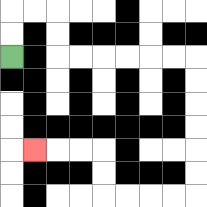{'start': '[0, 2]', 'end': '[1, 6]', 'path_directions': 'U,U,R,R,D,D,R,R,R,R,R,R,D,D,D,D,D,D,L,L,L,L,U,U,L,L,L', 'path_coordinates': '[[0, 2], [0, 1], [0, 0], [1, 0], [2, 0], [2, 1], [2, 2], [3, 2], [4, 2], [5, 2], [6, 2], [7, 2], [8, 2], [8, 3], [8, 4], [8, 5], [8, 6], [8, 7], [8, 8], [7, 8], [6, 8], [5, 8], [4, 8], [4, 7], [4, 6], [3, 6], [2, 6], [1, 6]]'}